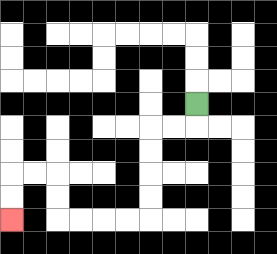{'start': '[8, 4]', 'end': '[0, 9]', 'path_directions': 'D,L,L,D,D,D,D,L,L,L,L,U,U,L,L,D,D', 'path_coordinates': '[[8, 4], [8, 5], [7, 5], [6, 5], [6, 6], [6, 7], [6, 8], [6, 9], [5, 9], [4, 9], [3, 9], [2, 9], [2, 8], [2, 7], [1, 7], [0, 7], [0, 8], [0, 9]]'}